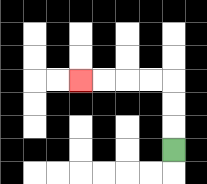{'start': '[7, 6]', 'end': '[3, 3]', 'path_directions': 'U,U,U,L,L,L,L', 'path_coordinates': '[[7, 6], [7, 5], [7, 4], [7, 3], [6, 3], [5, 3], [4, 3], [3, 3]]'}